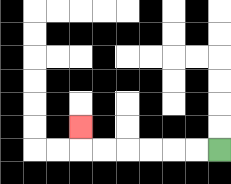{'start': '[9, 6]', 'end': '[3, 5]', 'path_directions': 'L,L,L,L,L,L,U', 'path_coordinates': '[[9, 6], [8, 6], [7, 6], [6, 6], [5, 6], [4, 6], [3, 6], [3, 5]]'}